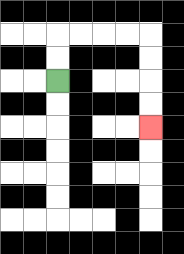{'start': '[2, 3]', 'end': '[6, 5]', 'path_directions': 'U,U,R,R,R,R,D,D,D,D', 'path_coordinates': '[[2, 3], [2, 2], [2, 1], [3, 1], [4, 1], [5, 1], [6, 1], [6, 2], [6, 3], [6, 4], [6, 5]]'}